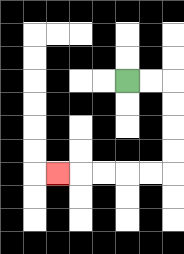{'start': '[5, 3]', 'end': '[2, 7]', 'path_directions': 'R,R,D,D,D,D,L,L,L,L,L', 'path_coordinates': '[[5, 3], [6, 3], [7, 3], [7, 4], [7, 5], [7, 6], [7, 7], [6, 7], [5, 7], [4, 7], [3, 7], [2, 7]]'}